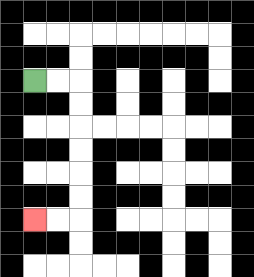{'start': '[1, 3]', 'end': '[1, 9]', 'path_directions': 'R,R,D,D,D,D,D,D,L,L', 'path_coordinates': '[[1, 3], [2, 3], [3, 3], [3, 4], [3, 5], [3, 6], [3, 7], [3, 8], [3, 9], [2, 9], [1, 9]]'}